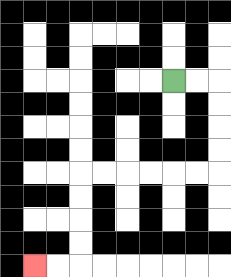{'start': '[7, 3]', 'end': '[1, 11]', 'path_directions': 'R,R,D,D,D,D,L,L,L,L,L,L,D,D,D,D,L,L', 'path_coordinates': '[[7, 3], [8, 3], [9, 3], [9, 4], [9, 5], [9, 6], [9, 7], [8, 7], [7, 7], [6, 7], [5, 7], [4, 7], [3, 7], [3, 8], [3, 9], [3, 10], [3, 11], [2, 11], [1, 11]]'}